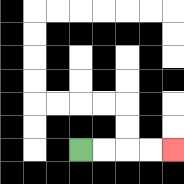{'start': '[3, 6]', 'end': '[7, 6]', 'path_directions': 'R,R,R,R', 'path_coordinates': '[[3, 6], [4, 6], [5, 6], [6, 6], [7, 6]]'}